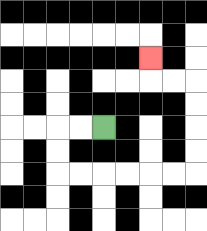{'start': '[4, 5]', 'end': '[6, 2]', 'path_directions': 'L,L,D,D,R,R,R,R,R,R,U,U,U,U,L,L,U', 'path_coordinates': '[[4, 5], [3, 5], [2, 5], [2, 6], [2, 7], [3, 7], [4, 7], [5, 7], [6, 7], [7, 7], [8, 7], [8, 6], [8, 5], [8, 4], [8, 3], [7, 3], [6, 3], [6, 2]]'}